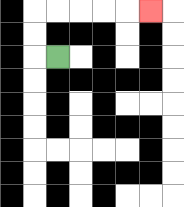{'start': '[2, 2]', 'end': '[6, 0]', 'path_directions': 'L,U,U,R,R,R,R,R', 'path_coordinates': '[[2, 2], [1, 2], [1, 1], [1, 0], [2, 0], [3, 0], [4, 0], [5, 0], [6, 0]]'}